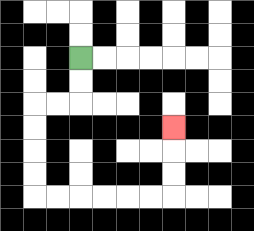{'start': '[3, 2]', 'end': '[7, 5]', 'path_directions': 'D,D,L,L,D,D,D,D,R,R,R,R,R,R,U,U,U', 'path_coordinates': '[[3, 2], [3, 3], [3, 4], [2, 4], [1, 4], [1, 5], [1, 6], [1, 7], [1, 8], [2, 8], [3, 8], [4, 8], [5, 8], [6, 8], [7, 8], [7, 7], [7, 6], [7, 5]]'}